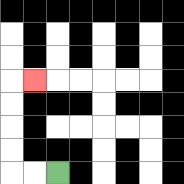{'start': '[2, 7]', 'end': '[1, 3]', 'path_directions': 'L,L,U,U,U,U,R', 'path_coordinates': '[[2, 7], [1, 7], [0, 7], [0, 6], [0, 5], [0, 4], [0, 3], [1, 3]]'}